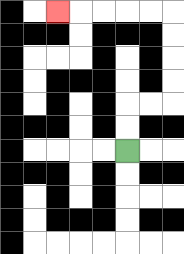{'start': '[5, 6]', 'end': '[2, 0]', 'path_directions': 'U,U,R,R,U,U,U,U,L,L,L,L,L', 'path_coordinates': '[[5, 6], [5, 5], [5, 4], [6, 4], [7, 4], [7, 3], [7, 2], [7, 1], [7, 0], [6, 0], [5, 0], [4, 0], [3, 0], [2, 0]]'}